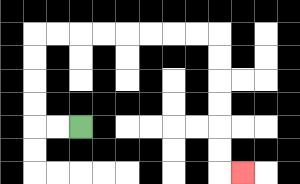{'start': '[3, 5]', 'end': '[10, 7]', 'path_directions': 'L,L,U,U,U,U,R,R,R,R,R,R,R,R,D,D,D,D,D,D,R', 'path_coordinates': '[[3, 5], [2, 5], [1, 5], [1, 4], [1, 3], [1, 2], [1, 1], [2, 1], [3, 1], [4, 1], [5, 1], [6, 1], [7, 1], [8, 1], [9, 1], [9, 2], [9, 3], [9, 4], [9, 5], [9, 6], [9, 7], [10, 7]]'}